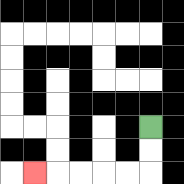{'start': '[6, 5]', 'end': '[1, 7]', 'path_directions': 'D,D,L,L,L,L,L', 'path_coordinates': '[[6, 5], [6, 6], [6, 7], [5, 7], [4, 7], [3, 7], [2, 7], [1, 7]]'}